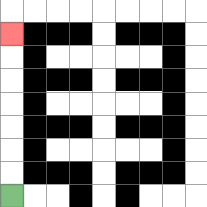{'start': '[0, 8]', 'end': '[0, 1]', 'path_directions': 'U,U,U,U,U,U,U', 'path_coordinates': '[[0, 8], [0, 7], [0, 6], [0, 5], [0, 4], [0, 3], [0, 2], [0, 1]]'}